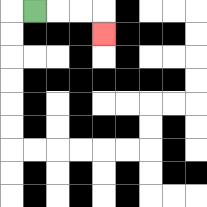{'start': '[1, 0]', 'end': '[4, 1]', 'path_directions': 'R,R,R,D', 'path_coordinates': '[[1, 0], [2, 0], [3, 0], [4, 0], [4, 1]]'}